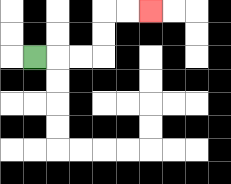{'start': '[1, 2]', 'end': '[6, 0]', 'path_directions': 'R,R,R,U,U,R,R', 'path_coordinates': '[[1, 2], [2, 2], [3, 2], [4, 2], [4, 1], [4, 0], [5, 0], [6, 0]]'}